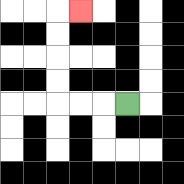{'start': '[5, 4]', 'end': '[3, 0]', 'path_directions': 'L,L,L,U,U,U,U,R', 'path_coordinates': '[[5, 4], [4, 4], [3, 4], [2, 4], [2, 3], [2, 2], [2, 1], [2, 0], [3, 0]]'}